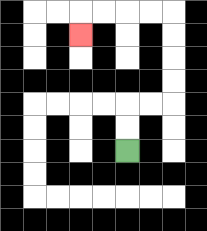{'start': '[5, 6]', 'end': '[3, 1]', 'path_directions': 'U,U,R,R,U,U,U,U,L,L,L,L,D', 'path_coordinates': '[[5, 6], [5, 5], [5, 4], [6, 4], [7, 4], [7, 3], [7, 2], [7, 1], [7, 0], [6, 0], [5, 0], [4, 0], [3, 0], [3, 1]]'}